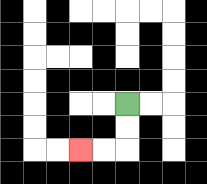{'start': '[5, 4]', 'end': '[3, 6]', 'path_directions': 'D,D,L,L', 'path_coordinates': '[[5, 4], [5, 5], [5, 6], [4, 6], [3, 6]]'}